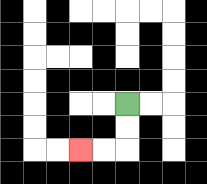{'start': '[5, 4]', 'end': '[3, 6]', 'path_directions': 'D,D,L,L', 'path_coordinates': '[[5, 4], [5, 5], [5, 6], [4, 6], [3, 6]]'}